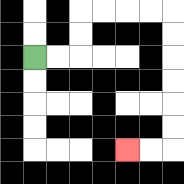{'start': '[1, 2]', 'end': '[5, 6]', 'path_directions': 'R,R,U,U,R,R,R,R,D,D,D,D,D,D,L,L', 'path_coordinates': '[[1, 2], [2, 2], [3, 2], [3, 1], [3, 0], [4, 0], [5, 0], [6, 0], [7, 0], [7, 1], [7, 2], [7, 3], [7, 4], [7, 5], [7, 6], [6, 6], [5, 6]]'}